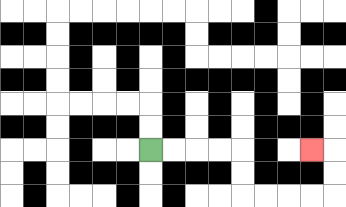{'start': '[6, 6]', 'end': '[13, 6]', 'path_directions': 'R,R,R,R,D,D,R,R,R,R,U,U,L', 'path_coordinates': '[[6, 6], [7, 6], [8, 6], [9, 6], [10, 6], [10, 7], [10, 8], [11, 8], [12, 8], [13, 8], [14, 8], [14, 7], [14, 6], [13, 6]]'}